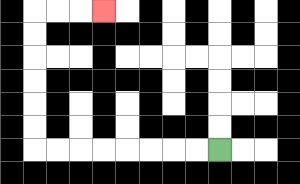{'start': '[9, 6]', 'end': '[4, 0]', 'path_directions': 'L,L,L,L,L,L,L,L,U,U,U,U,U,U,R,R,R', 'path_coordinates': '[[9, 6], [8, 6], [7, 6], [6, 6], [5, 6], [4, 6], [3, 6], [2, 6], [1, 6], [1, 5], [1, 4], [1, 3], [1, 2], [1, 1], [1, 0], [2, 0], [3, 0], [4, 0]]'}